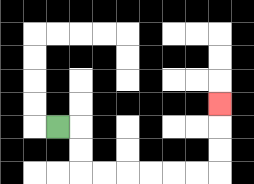{'start': '[2, 5]', 'end': '[9, 4]', 'path_directions': 'R,D,D,R,R,R,R,R,R,U,U,U', 'path_coordinates': '[[2, 5], [3, 5], [3, 6], [3, 7], [4, 7], [5, 7], [6, 7], [7, 7], [8, 7], [9, 7], [9, 6], [9, 5], [9, 4]]'}